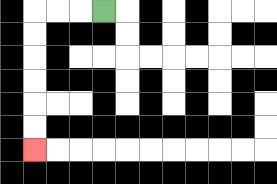{'start': '[4, 0]', 'end': '[1, 6]', 'path_directions': 'L,L,L,D,D,D,D,D,D', 'path_coordinates': '[[4, 0], [3, 0], [2, 0], [1, 0], [1, 1], [1, 2], [1, 3], [1, 4], [1, 5], [1, 6]]'}